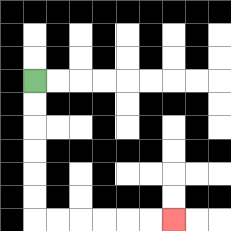{'start': '[1, 3]', 'end': '[7, 9]', 'path_directions': 'D,D,D,D,D,D,R,R,R,R,R,R', 'path_coordinates': '[[1, 3], [1, 4], [1, 5], [1, 6], [1, 7], [1, 8], [1, 9], [2, 9], [3, 9], [4, 9], [5, 9], [6, 9], [7, 9]]'}